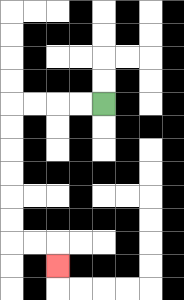{'start': '[4, 4]', 'end': '[2, 11]', 'path_directions': 'L,L,L,L,D,D,D,D,D,D,R,R,D', 'path_coordinates': '[[4, 4], [3, 4], [2, 4], [1, 4], [0, 4], [0, 5], [0, 6], [0, 7], [0, 8], [0, 9], [0, 10], [1, 10], [2, 10], [2, 11]]'}